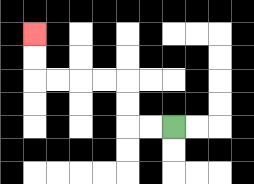{'start': '[7, 5]', 'end': '[1, 1]', 'path_directions': 'L,L,U,U,L,L,L,L,U,U', 'path_coordinates': '[[7, 5], [6, 5], [5, 5], [5, 4], [5, 3], [4, 3], [3, 3], [2, 3], [1, 3], [1, 2], [1, 1]]'}